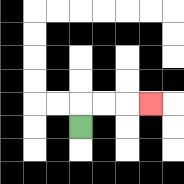{'start': '[3, 5]', 'end': '[6, 4]', 'path_directions': 'U,R,R,R', 'path_coordinates': '[[3, 5], [3, 4], [4, 4], [5, 4], [6, 4]]'}